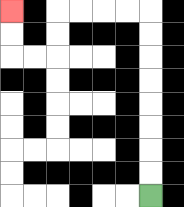{'start': '[6, 8]', 'end': '[0, 0]', 'path_directions': 'U,U,U,U,U,U,U,U,L,L,L,L,D,D,L,L,U,U', 'path_coordinates': '[[6, 8], [6, 7], [6, 6], [6, 5], [6, 4], [6, 3], [6, 2], [6, 1], [6, 0], [5, 0], [4, 0], [3, 0], [2, 0], [2, 1], [2, 2], [1, 2], [0, 2], [0, 1], [0, 0]]'}